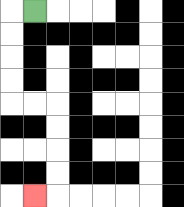{'start': '[1, 0]', 'end': '[1, 8]', 'path_directions': 'L,D,D,D,D,R,R,D,D,D,D,L', 'path_coordinates': '[[1, 0], [0, 0], [0, 1], [0, 2], [0, 3], [0, 4], [1, 4], [2, 4], [2, 5], [2, 6], [2, 7], [2, 8], [1, 8]]'}